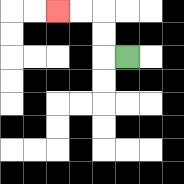{'start': '[5, 2]', 'end': '[2, 0]', 'path_directions': 'L,U,U,L,L', 'path_coordinates': '[[5, 2], [4, 2], [4, 1], [4, 0], [3, 0], [2, 0]]'}